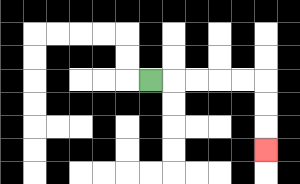{'start': '[6, 3]', 'end': '[11, 6]', 'path_directions': 'R,R,R,R,R,D,D,D', 'path_coordinates': '[[6, 3], [7, 3], [8, 3], [9, 3], [10, 3], [11, 3], [11, 4], [11, 5], [11, 6]]'}